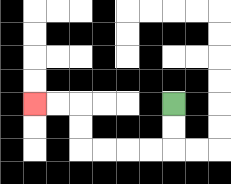{'start': '[7, 4]', 'end': '[1, 4]', 'path_directions': 'D,D,L,L,L,L,U,U,L,L', 'path_coordinates': '[[7, 4], [7, 5], [7, 6], [6, 6], [5, 6], [4, 6], [3, 6], [3, 5], [3, 4], [2, 4], [1, 4]]'}